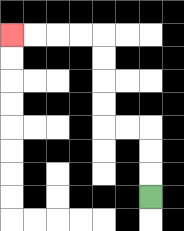{'start': '[6, 8]', 'end': '[0, 1]', 'path_directions': 'U,U,U,L,L,U,U,U,U,L,L,L,L', 'path_coordinates': '[[6, 8], [6, 7], [6, 6], [6, 5], [5, 5], [4, 5], [4, 4], [4, 3], [4, 2], [4, 1], [3, 1], [2, 1], [1, 1], [0, 1]]'}